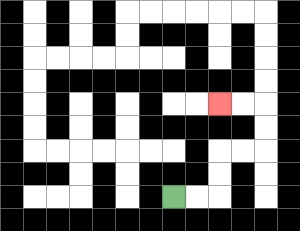{'start': '[7, 8]', 'end': '[9, 4]', 'path_directions': 'R,R,U,U,R,R,U,U,L,L', 'path_coordinates': '[[7, 8], [8, 8], [9, 8], [9, 7], [9, 6], [10, 6], [11, 6], [11, 5], [11, 4], [10, 4], [9, 4]]'}